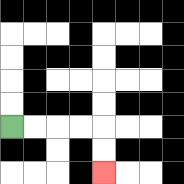{'start': '[0, 5]', 'end': '[4, 7]', 'path_directions': 'R,R,R,R,D,D', 'path_coordinates': '[[0, 5], [1, 5], [2, 5], [3, 5], [4, 5], [4, 6], [4, 7]]'}